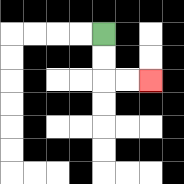{'start': '[4, 1]', 'end': '[6, 3]', 'path_directions': 'D,D,R,R', 'path_coordinates': '[[4, 1], [4, 2], [4, 3], [5, 3], [6, 3]]'}